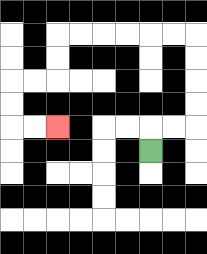{'start': '[6, 6]', 'end': '[2, 5]', 'path_directions': 'U,R,R,U,U,U,U,L,L,L,L,L,L,D,D,L,L,D,D,R,R', 'path_coordinates': '[[6, 6], [6, 5], [7, 5], [8, 5], [8, 4], [8, 3], [8, 2], [8, 1], [7, 1], [6, 1], [5, 1], [4, 1], [3, 1], [2, 1], [2, 2], [2, 3], [1, 3], [0, 3], [0, 4], [0, 5], [1, 5], [2, 5]]'}